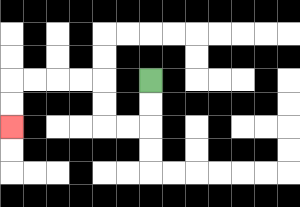{'start': '[6, 3]', 'end': '[0, 5]', 'path_directions': 'D,D,L,L,U,U,L,L,L,L,D,D', 'path_coordinates': '[[6, 3], [6, 4], [6, 5], [5, 5], [4, 5], [4, 4], [4, 3], [3, 3], [2, 3], [1, 3], [0, 3], [0, 4], [0, 5]]'}